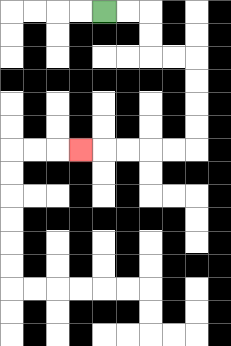{'start': '[4, 0]', 'end': '[3, 6]', 'path_directions': 'R,R,D,D,R,R,D,D,D,D,L,L,L,L,L', 'path_coordinates': '[[4, 0], [5, 0], [6, 0], [6, 1], [6, 2], [7, 2], [8, 2], [8, 3], [8, 4], [8, 5], [8, 6], [7, 6], [6, 6], [5, 6], [4, 6], [3, 6]]'}